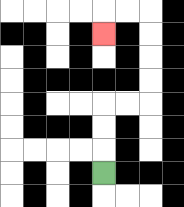{'start': '[4, 7]', 'end': '[4, 1]', 'path_directions': 'U,U,U,R,R,U,U,U,U,L,L,D', 'path_coordinates': '[[4, 7], [4, 6], [4, 5], [4, 4], [5, 4], [6, 4], [6, 3], [6, 2], [6, 1], [6, 0], [5, 0], [4, 0], [4, 1]]'}